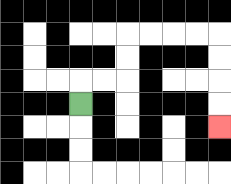{'start': '[3, 4]', 'end': '[9, 5]', 'path_directions': 'U,R,R,U,U,R,R,R,R,D,D,D,D', 'path_coordinates': '[[3, 4], [3, 3], [4, 3], [5, 3], [5, 2], [5, 1], [6, 1], [7, 1], [8, 1], [9, 1], [9, 2], [9, 3], [9, 4], [9, 5]]'}